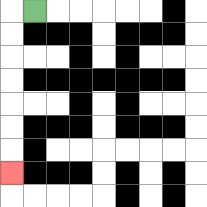{'start': '[1, 0]', 'end': '[0, 7]', 'path_directions': 'L,D,D,D,D,D,D,D', 'path_coordinates': '[[1, 0], [0, 0], [0, 1], [0, 2], [0, 3], [0, 4], [0, 5], [0, 6], [0, 7]]'}